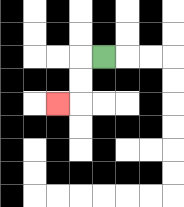{'start': '[4, 2]', 'end': '[2, 4]', 'path_directions': 'L,D,D,L', 'path_coordinates': '[[4, 2], [3, 2], [3, 3], [3, 4], [2, 4]]'}